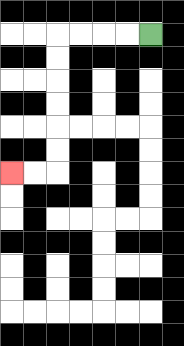{'start': '[6, 1]', 'end': '[0, 7]', 'path_directions': 'L,L,L,L,D,D,D,D,D,D,L,L', 'path_coordinates': '[[6, 1], [5, 1], [4, 1], [3, 1], [2, 1], [2, 2], [2, 3], [2, 4], [2, 5], [2, 6], [2, 7], [1, 7], [0, 7]]'}